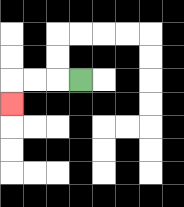{'start': '[3, 3]', 'end': '[0, 4]', 'path_directions': 'L,L,L,D', 'path_coordinates': '[[3, 3], [2, 3], [1, 3], [0, 3], [0, 4]]'}